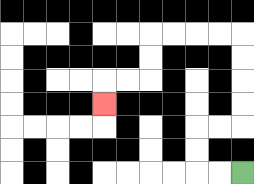{'start': '[10, 7]', 'end': '[4, 4]', 'path_directions': 'L,L,U,U,R,R,U,U,U,U,L,L,L,L,D,D,L,L,D', 'path_coordinates': '[[10, 7], [9, 7], [8, 7], [8, 6], [8, 5], [9, 5], [10, 5], [10, 4], [10, 3], [10, 2], [10, 1], [9, 1], [8, 1], [7, 1], [6, 1], [6, 2], [6, 3], [5, 3], [4, 3], [4, 4]]'}